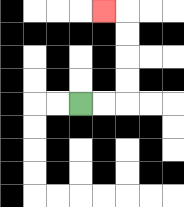{'start': '[3, 4]', 'end': '[4, 0]', 'path_directions': 'R,R,U,U,U,U,L', 'path_coordinates': '[[3, 4], [4, 4], [5, 4], [5, 3], [5, 2], [5, 1], [5, 0], [4, 0]]'}